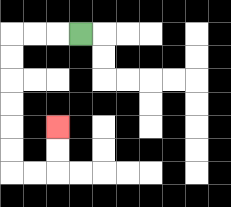{'start': '[3, 1]', 'end': '[2, 5]', 'path_directions': 'L,L,L,D,D,D,D,D,D,R,R,U,U', 'path_coordinates': '[[3, 1], [2, 1], [1, 1], [0, 1], [0, 2], [0, 3], [0, 4], [0, 5], [0, 6], [0, 7], [1, 7], [2, 7], [2, 6], [2, 5]]'}